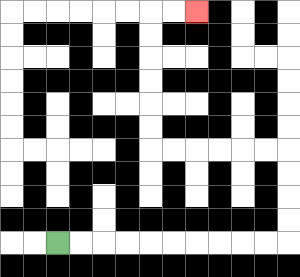{'start': '[2, 10]', 'end': '[8, 0]', 'path_directions': 'R,R,R,R,R,R,R,R,R,R,U,U,U,U,L,L,L,L,L,L,U,U,U,U,U,U,R,R', 'path_coordinates': '[[2, 10], [3, 10], [4, 10], [5, 10], [6, 10], [7, 10], [8, 10], [9, 10], [10, 10], [11, 10], [12, 10], [12, 9], [12, 8], [12, 7], [12, 6], [11, 6], [10, 6], [9, 6], [8, 6], [7, 6], [6, 6], [6, 5], [6, 4], [6, 3], [6, 2], [6, 1], [6, 0], [7, 0], [8, 0]]'}